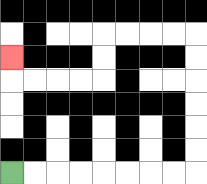{'start': '[0, 7]', 'end': '[0, 2]', 'path_directions': 'R,R,R,R,R,R,R,R,U,U,U,U,U,U,L,L,L,L,D,D,L,L,L,L,U', 'path_coordinates': '[[0, 7], [1, 7], [2, 7], [3, 7], [4, 7], [5, 7], [6, 7], [7, 7], [8, 7], [8, 6], [8, 5], [8, 4], [8, 3], [8, 2], [8, 1], [7, 1], [6, 1], [5, 1], [4, 1], [4, 2], [4, 3], [3, 3], [2, 3], [1, 3], [0, 3], [0, 2]]'}